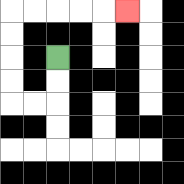{'start': '[2, 2]', 'end': '[5, 0]', 'path_directions': 'D,D,L,L,U,U,U,U,R,R,R,R,R', 'path_coordinates': '[[2, 2], [2, 3], [2, 4], [1, 4], [0, 4], [0, 3], [0, 2], [0, 1], [0, 0], [1, 0], [2, 0], [3, 0], [4, 0], [5, 0]]'}